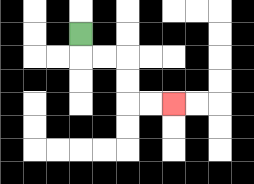{'start': '[3, 1]', 'end': '[7, 4]', 'path_directions': 'D,R,R,D,D,R,R', 'path_coordinates': '[[3, 1], [3, 2], [4, 2], [5, 2], [5, 3], [5, 4], [6, 4], [7, 4]]'}